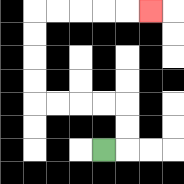{'start': '[4, 6]', 'end': '[6, 0]', 'path_directions': 'R,U,U,L,L,L,L,U,U,U,U,R,R,R,R,R', 'path_coordinates': '[[4, 6], [5, 6], [5, 5], [5, 4], [4, 4], [3, 4], [2, 4], [1, 4], [1, 3], [1, 2], [1, 1], [1, 0], [2, 0], [3, 0], [4, 0], [5, 0], [6, 0]]'}